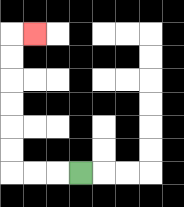{'start': '[3, 7]', 'end': '[1, 1]', 'path_directions': 'L,L,L,U,U,U,U,U,U,R', 'path_coordinates': '[[3, 7], [2, 7], [1, 7], [0, 7], [0, 6], [0, 5], [0, 4], [0, 3], [0, 2], [0, 1], [1, 1]]'}